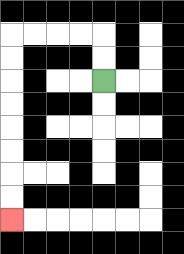{'start': '[4, 3]', 'end': '[0, 9]', 'path_directions': 'U,U,L,L,L,L,D,D,D,D,D,D,D,D', 'path_coordinates': '[[4, 3], [4, 2], [4, 1], [3, 1], [2, 1], [1, 1], [0, 1], [0, 2], [0, 3], [0, 4], [0, 5], [0, 6], [0, 7], [0, 8], [0, 9]]'}